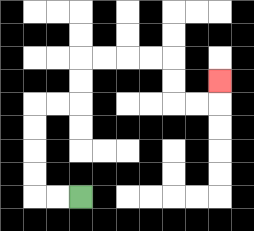{'start': '[3, 8]', 'end': '[9, 3]', 'path_directions': 'L,L,U,U,U,U,R,R,U,U,R,R,R,R,D,D,R,R,U', 'path_coordinates': '[[3, 8], [2, 8], [1, 8], [1, 7], [1, 6], [1, 5], [1, 4], [2, 4], [3, 4], [3, 3], [3, 2], [4, 2], [5, 2], [6, 2], [7, 2], [7, 3], [7, 4], [8, 4], [9, 4], [9, 3]]'}